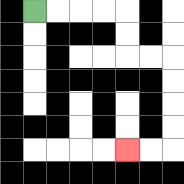{'start': '[1, 0]', 'end': '[5, 6]', 'path_directions': 'R,R,R,R,D,D,R,R,D,D,D,D,L,L', 'path_coordinates': '[[1, 0], [2, 0], [3, 0], [4, 0], [5, 0], [5, 1], [5, 2], [6, 2], [7, 2], [7, 3], [7, 4], [7, 5], [7, 6], [6, 6], [5, 6]]'}